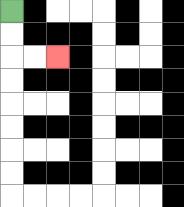{'start': '[0, 0]', 'end': '[2, 2]', 'path_directions': 'D,D,R,R', 'path_coordinates': '[[0, 0], [0, 1], [0, 2], [1, 2], [2, 2]]'}